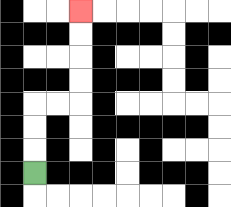{'start': '[1, 7]', 'end': '[3, 0]', 'path_directions': 'U,U,U,R,R,U,U,U,U', 'path_coordinates': '[[1, 7], [1, 6], [1, 5], [1, 4], [2, 4], [3, 4], [3, 3], [3, 2], [3, 1], [3, 0]]'}